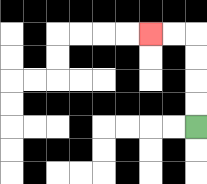{'start': '[8, 5]', 'end': '[6, 1]', 'path_directions': 'U,U,U,U,L,L', 'path_coordinates': '[[8, 5], [8, 4], [8, 3], [8, 2], [8, 1], [7, 1], [6, 1]]'}